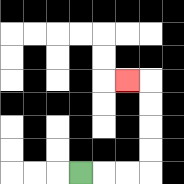{'start': '[3, 7]', 'end': '[5, 3]', 'path_directions': 'R,R,R,U,U,U,U,L', 'path_coordinates': '[[3, 7], [4, 7], [5, 7], [6, 7], [6, 6], [6, 5], [6, 4], [6, 3], [5, 3]]'}